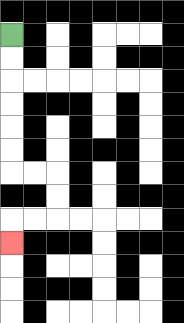{'start': '[0, 1]', 'end': '[0, 10]', 'path_directions': 'D,D,D,D,D,D,R,R,D,D,L,L,D', 'path_coordinates': '[[0, 1], [0, 2], [0, 3], [0, 4], [0, 5], [0, 6], [0, 7], [1, 7], [2, 7], [2, 8], [2, 9], [1, 9], [0, 9], [0, 10]]'}